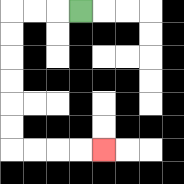{'start': '[3, 0]', 'end': '[4, 6]', 'path_directions': 'L,L,L,D,D,D,D,D,D,R,R,R,R', 'path_coordinates': '[[3, 0], [2, 0], [1, 0], [0, 0], [0, 1], [0, 2], [0, 3], [0, 4], [0, 5], [0, 6], [1, 6], [2, 6], [3, 6], [4, 6]]'}